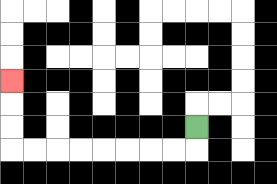{'start': '[8, 5]', 'end': '[0, 3]', 'path_directions': 'D,L,L,L,L,L,L,L,L,U,U,U', 'path_coordinates': '[[8, 5], [8, 6], [7, 6], [6, 6], [5, 6], [4, 6], [3, 6], [2, 6], [1, 6], [0, 6], [0, 5], [0, 4], [0, 3]]'}